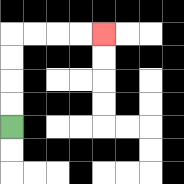{'start': '[0, 5]', 'end': '[4, 1]', 'path_directions': 'U,U,U,U,R,R,R,R', 'path_coordinates': '[[0, 5], [0, 4], [0, 3], [0, 2], [0, 1], [1, 1], [2, 1], [3, 1], [4, 1]]'}